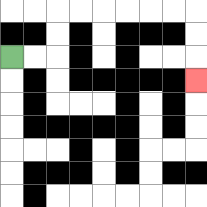{'start': '[0, 2]', 'end': '[8, 3]', 'path_directions': 'R,R,U,U,R,R,R,R,R,R,D,D,D', 'path_coordinates': '[[0, 2], [1, 2], [2, 2], [2, 1], [2, 0], [3, 0], [4, 0], [5, 0], [6, 0], [7, 0], [8, 0], [8, 1], [8, 2], [8, 3]]'}